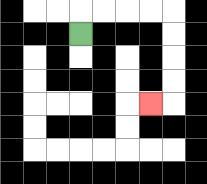{'start': '[3, 1]', 'end': '[6, 4]', 'path_directions': 'U,R,R,R,R,D,D,D,D,L', 'path_coordinates': '[[3, 1], [3, 0], [4, 0], [5, 0], [6, 0], [7, 0], [7, 1], [7, 2], [7, 3], [7, 4], [6, 4]]'}